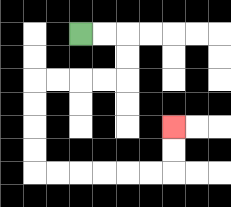{'start': '[3, 1]', 'end': '[7, 5]', 'path_directions': 'R,R,D,D,L,L,L,L,D,D,D,D,R,R,R,R,R,R,U,U', 'path_coordinates': '[[3, 1], [4, 1], [5, 1], [5, 2], [5, 3], [4, 3], [3, 3], [2, 3], [1, 3], [1, 4], [1, 5], [1, 6], [1, 7], [2, 7], [3, 7], [4, 7], [5, 7], [6, 7], [7, 7], [7, 6], [7, 5]]'}